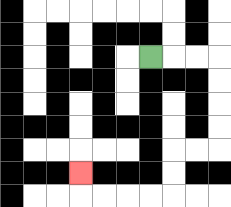{'start': '[6, 2]', 'end': '[3, 7]', 'path_directions': 'R,R,R,D,D,D,D,L,L,D,D,L,L,L,L,U', 'path_coordinates': '[[6, 2], [7, 2], [8, 2], [9, 2], [9, 3], [9, 4], [9, 5], [9, 6], [8, 6], [7, 6], [7, 7], [7, 8], [6, 8], [5, 8], [4, 8], [3, 8], [3, 7]]'}